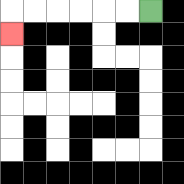{'start': '[6, 0]', 'end': '[0, 1]', 'path_directions': 'L,L,L,L,L,L,D', 'path_coordinates': '[[6, 0], [5, 0], [4, 0], [3, 0], [2, 0], [1, 0], [0, 0], [0, 1]]'}